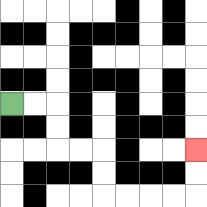{'start': '[0, 4]', 'end': '[8, 6]', 'path_directions': 'R,R,D,D,R,R,D,D,R,R,R,R,U,U', 'path_coordinates': '[[0, 4], [1, 4], [2, 4], [2, 5], [2, 6], [3, 6], [4, 6], [4, 7], [4, 8], [5, 8], [6, 8], [7, 8], [8, 8], [8, 7], [8, 6]]'}